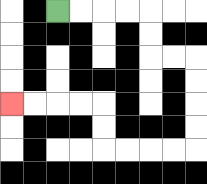{'start': '[2, 0]', 'end': '[0, 4]', 'path_directions': 'R,R,R,R,D,D,R,R,D,D,D,D,L,L,L,L,U,U,L,L,L,L', 'path_coordinates': '[[2, 0], [3, 0], [4, 0], [5, 0], [6, 0], [6, 1], [6, 2], [7, 2], [8, 2], [8, 3], [8, 4], [8, 5], [8, 6], [7, 6], [6, 6], [5, 6], [4, 6], [4, 5], [4, 4], [3, 4], [2, 4], [1, 4], [0, 4]]'}